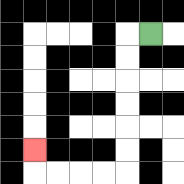{'start': '[6, 1]', 'end': '[1, 6]', 'path_directions': 'L,D,D,D,D,D,D,L,L,L,L,U', 'path_coordinates': '[[6, 1], [5, 1], [5, 2], [5, 3], [5, 4], [5, 5], [5, 6], [5, 7], [4, 7], [3, 7], [2, 7], [1, 7], [1, 6]]'}